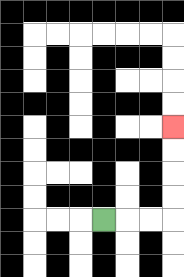{'start': '[4, 9]', 'end': '[7, 5]', 'path_directions': 'R,R,R,U,U,U,U', 'path_coordinates': '[[4, 9], [5, 9], [6, 9], [7, 9], [7, 8], [7, 7], [7, 6], [7, 5]]'}